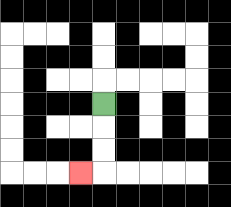{'start': '[4, 4]', 'end': '[3, 7]', 'path_directions': 'D,D,D,L', 'path_coordinates': '[[4, 4], [4, 5], [4, 6], [4, 7], [3, 7]]'}